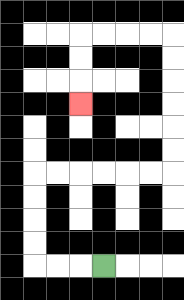{'start': '[4, 11]', 'end': '[3, 4]', 'path_directions': 'L,L,L,U,U,U,U,R,R,R,R,R,R,U,U,U,U,U,U,L,L,L,L,D,D,D', 'path_coordinates': '[[4, 11], [3, 11], [2, 11], [1, 11], [1, 10], [1, 9], [1, 8], [1, 7], [2, 7], [3, 7], [4, 7], [5, 7], [6, 7], [7, 7], [7, 6], [7, 5], [7, 4], [7, 3], [7, 2], [7, 1], [6, 1], [5, 1], [4, 1], [3, 1], [3, 2], [3, 3], [3, 4]]'}